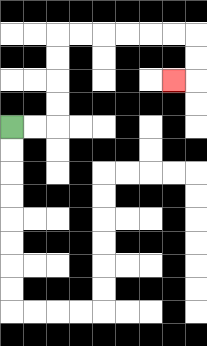{'start': '[0, 5]', 'end': '[7, 3]', 'path_directions': 'R,R,U,U,U,U,R,R,R,R,R,R,D,D,L', 'path_coordinates': '[[0, 5], [1, 5], [2, 5], [2, 4], [2, 3], [2, 2], [2, 1], [3, 1], [4, 1], [5, 1], [6, 1], [7, 1], [8, 1], [8, 2], [8, 3], [7, 3]]'}